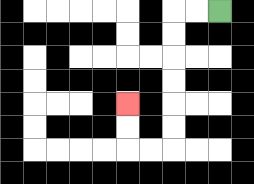{'start': '[9, 0]', 'end': '[5, 4]', 'path_directions': 'L,L,D,D,D,D,D,D,L,L,U,U', 'path_coordinates': '[[9, 0], [8, 0], [7, 0], [7, 1], [7, 2], [7, 3], [7, 4], [7, 5], [7, 6], [6, 6], [5, 6], [5, 5], [5, 4]]'}